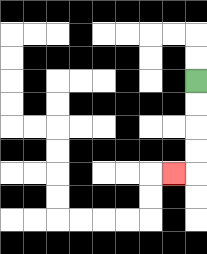{'start': '[8, 3]', 'end': '[7, 7]', 'path_directions': 'D,D,D,D,L', 'path_coordinates': '[[8, 3], [8, 4], [8, 5], [8, 6], [8, 7], [7, 7]]'}